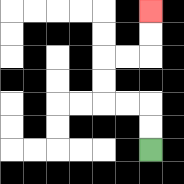{'start': '[6, 6]', 'end': '[6, 0]', 'path_directions': 'U,U,L,L,U,U,R,R,U,U', 'path_coordinates': '[[6, 6], [6, 5], [6, 4], [5, 4], [4, 4], [4, 3], [4, 2], [5, 2], [6, 2], [6, 1], [6, 0]]'}